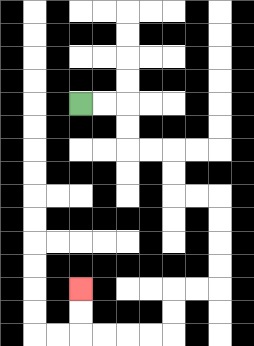{'start': '[3, 4]', 'end': '[3, 12]', 'path_directions': 'R,R,D,D,R,R,D,D,R,R,D,D,D,D,L,L,D,D,L,L,L,L,U,U', 'path_coordinates': '[[3, 4], [4, 4], [5, 4], [5, 5], [5, 6], [6, 6], [7, 6], [7, 7], [7, 8], [8, 8], [9, 8], [9, 9], [9, 10], [9, 11], [9, 12], [8, 12], [7, 12], [7, 13], [7, 14], [6, 14], [5, 14], [4, 14], [3, 14], [3, 13], [3, 12]]'}